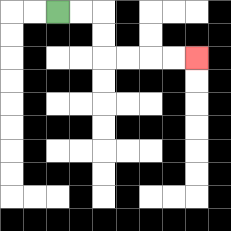{'start': '[2, 0]', 'end': '[8, 2]', 'path_directions': 'R,R,D,D,R,R,R,R', 'path_coordinates': '[[2, 0], [3, 0], [4, 0], [4, 1], [4, 2], [5, 2], [6, 2], [7, 2], [8, 2]]'}